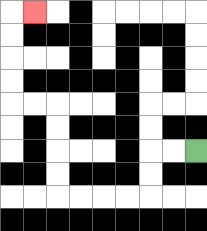{'start': '[8, 6]', 'end': '[1, 0]', 'path_directions': 'L,L,D,D,L,L,L,L,U,U,U,U,L,L,U,U,U,U,R', 'path_coordinates': '[[8, 6], [7, 6], [6, 6], [6, 7], [6, 8], [5, 8], [4, 8], [3, 8], [2, 8], [2, 7], [2, 6], [2, 5], [2, 4], [1, 4], [0, 4], [0, 3], [0, 2], [0, 1], [0, 0], [1, 0]]'}